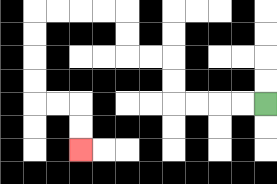{'start': '[11, 4]', 'end': '[3, 6]', 'path_directions': 'L,L,L,L,U,U,L,L,U,U,L,L,L,L,D,D,D,D,R,R,D,D', 'path_coordinates': '[[11, 4], [10, 4], [9, 4], [8, 4], [7, 4], [7, 3], [7, 2], [6, 2], [5, 2], [5, 1], [5, 0], [4, 0], [3, 0], [2, 0], [1, 0], [1, 1], [1, 2], [1, 3], [1, 4], [2, 4], [3, 4], [3, 5], [3, 6]]'}